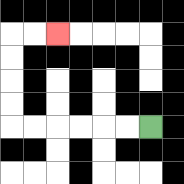{'start': '[6, 5]', 'end': '[2, 1]', 'path_directions': 'L,L,L,L,L,L,U,U,U,U,R,R', 'path_coordinates': '[[6, 5], [5, 5], [4, 5], [3, 5], [2, 5], [1, 5], [0, 5], [0, 4], [0, 3], [0, 2], [0, 1], [1, 1], [2, 1]]'}